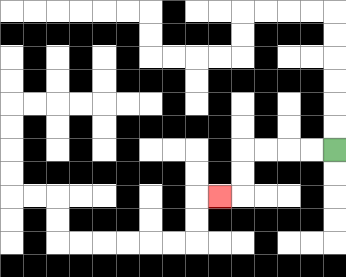{'start': '[14, 6]', 'end': '[9, 8]', 'path_directions': 'L,L,L,L,D,D,L', 'path_coordinates': '[[14, 6], [13, 6], [12, 6], [11, 6], [10, 6], [10, 7], [10, 8], [9, 8]]'}